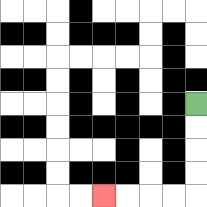{'start': '[8, 4]', 'end': '[4, 8]', 'path_directions': 'D,D,D,D,L,L,L,L', 'path_coordinates': '[[8, 4], [8, 5], [8, 6], [8, 7], [8, 8], [7, 8], [6, 8], [5, 8], [4, 8]]'}